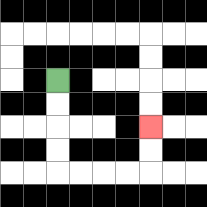{'start': '[2, 3]', 'end': '[6, 5]', 'path_directions': 'D,D,D,D,R,R,R,R,U,U', 'path_coordinates': '[[2, 3], [2, 4], [2, 5], [2, 6], [2, 7], [3, 7], [4, 7], [5, 7], [6, 7], [6, 6], [6, 5]]'}